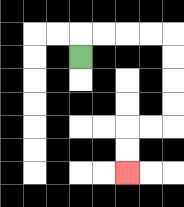{'start': '[3, 2]', 'end': '[5, 7]', 'path_directions': 'U,R,R,R,R,D,D,D,D,L,L,D,D', 'path_coordinates': '[[3, 2], [3, 1], [4, 1], [5, 1], [6, 1], [7, 1], [7, 2], [7, 3], [7, 4], [7, 5], [6, 5], [5, 5], [5, 6], [5, 7]]'}